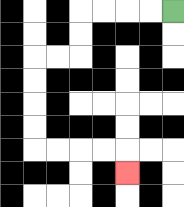{'start': '[7, 0]', 'end': '[5, 7]', 'path_directions': 'L,L,L,L,D,D,L,L,D,D,D,D,R,R,R,R,D', 'path_coordinates': '[[7, 0], [6, 0], [5, 0], [4, 0], [3, 0], [3, 1], [3, 2], [2, 2], [1, 2], [1, 3], [1, 4], [1, 5], [1, 6], [2, 6], [3, 6], [4, 6], [5, 6], [5, 7]]'}